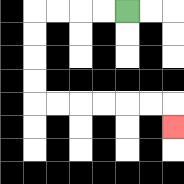{'start': '[5, 0]', 'end': '[7, 5]', 'path_directions': 'L,L,L,L,D,D,D,D,R,R,R,R,R,R,D', 'path_coordinates': '[[5, 0], [4, 0], [3, 0], [2, 0], [1, 0], [1, 1], [1, 2], [1, 3], [1, 4], [2, 4], [3, 4], [4, 4], [5, 4], [6, 4], [7, 4], [7, 5]]'}